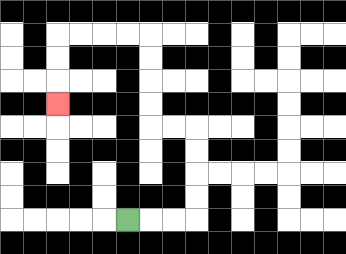{'start': '[5, 9]', 'end': '[2, 4]', 'path_directions': 'R,R,R,U,U,U,U,L,L,U,U,U,U,L,L,L,L,D,D,D', 'path_coordinates': '[[5, 9], [6, 9], [7, 9], [8, 9], [8, 8], [8, 7], [8, 6], [8, 5], [7, 5], [6, 5], [6, 4], [6, 3], [6, 2], [6, 1], [5, 1], [4, 1], [3, 1], [2, 1], [2, 2], [2, 3], [2, 4]]'}